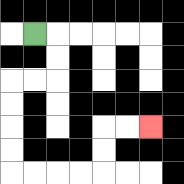{'start': '[1, 1]', 'end': '[6, 5]', 'path_directions': 'R,D,D,L,L,D,D,D,D,R,R,R,R,U,U,R,R', 'path_coordinates': '[[1, 1], [2, 1], [2, 2], [2, 3], [1, 3], [0, 3], [0, 4], [0, 5], [0, 6], [0, 7], [1, 7], [2, 7], [3, 7], [4, 7], [4, 6], [4, 5], [5, 5], [6, 5]]'}